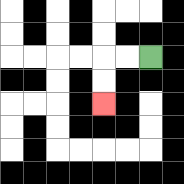{'start': '[6, 2]', 'end': '[4, 4]', 'path_directions': 'L,L,D,D', 'path_coordinates': '[[6, 2], [5, 2], [4, 2], [4, 3], [4, 4]]'}